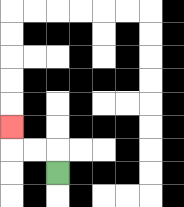{'start': '[2, 7]', 'end': '[0, 5]', 'path_directions': 'U,L,L,U', 'path_coordinates': '[[2, 7], [2, 6], [1, 6], [0, 6], [0, 5]]'}